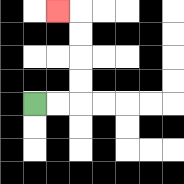{'start': '[1, 4]', 'end': '[2, 0]', 'path_directions': 'R,R,U,U,U,U,L', 'path_coordinates': '[[1, 4], [2, 4], [3, 4], [3, 3], [3, 2], [3, 1], [3, 0], [2, 0]]'}